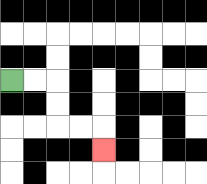{'start': '[0, 3]', 'end': '[4, 6]', 'path_directions': 'R,R,D,D,R,R,D', 'path_coordinates': '[[0, 3], [1, 3], [2, 3], [2, 4], [2, 5], [3, 5], [4, 5], [4, 6]]'}